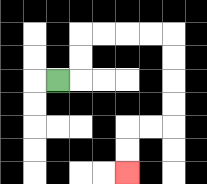{'start': '[2, 3]', 'end': '[5, 7]', 'path_directions': 'R,U,U,R,R,R,R,D,D,D,D,L,L,D,D', 'path_coordinates': '[[2, 3], [3, 3], [3, 2], [3, 1], [4, 1], [5, 1], [6, 1], [7, 1], [7, 2], [7, 3], [7, 4], [7, 5], [6, 5], [5, 5], [5, 6], [5, 7]]'}